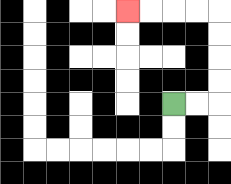{'start': '[7, 4]', 'end': '[5, 0]', 'path_directions': 'R,R,U,U,U,U,L,L,L,L', 'path_coordinates': '[[7, 4], [8, 4], [9, 4], [9, 3], [9, 2], [9, 1], [9, 0], [8, 0], [7, 0], [6, 0], [5, 0]]'}